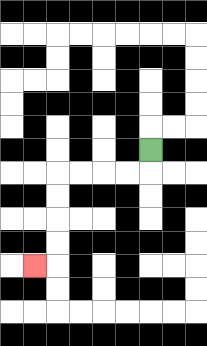{'start': '[6, 6]', 'end': '[1, 11]', 'path_directions': 'D,L,L,L,L,D,D,D,D,L', 'path_coordinates': '[[6, 6], [6, 7], [5, 7], [4, 7], [3, 7], [2, 7], [2, 8], [2, 9], [2, 10], [2, 11], [1, 11]]'}